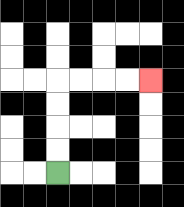{'start': '[2, 7]', 'end': '[6, 3]', 'path_directions': 'U,U,U,U,R,R,R,R', 'path_coordinates': '[[2, 7], [2, 6], [2, 5], [2, 4], [2, 3], [3, 3], [4, 3], [5, 3], [6, 3]]'}